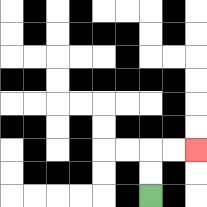{'start': '[6, 8]', 'end': '[8, 6]', 'path_directions': 'U,U,R,R', 'path_coordinates': '[[6, 8], [6, 7], [6, 6], [7, 6], [8, 6]]'}